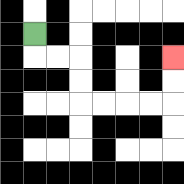{'start': '[1, 1]', 'end': '[7, 2]', 'path_directions': 'D,R,R,D,D,R,R,R,R,U,U', 'path_coordinates': '[[1, 1], [1, 2], [2, 2], [3, 2], [3, 3], [3, 4], [4, 4], [5, 4], [6, 4], [7, 4], [7, 3], [7, 2]]'}